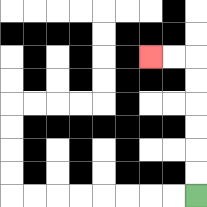{'start': '[8, 8]', 'end': '[6, 2]', 'path_directions': 'U,U,U,U,U,U,L,L', 'path_coordinates': '[[8, 8], [8, 7], [8, 6], [8, 5], [8, 4], [8, 3], [8, 2], [7, 2], [6, 2]]'}